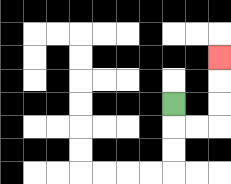{'start': '[7, 4]', 'end': '[9, 2]', 'path_directions': 'D,R,R,U,U,U', 'path_coordinates': '[[7, 4], [7, 5], [8, 5], [9, 5], [9, 4], [9, 3], [9, 2]]'}